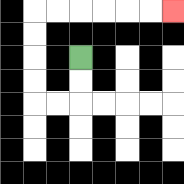{'start': '[3, 2]', 'end': '[7, 0]', 'path_directions': 'D,D,L,L,U,U,U,U,R,R,R,R,R,R', 'path_coordinates': '[[3, 2], [3, 3], [3, 4], [2, 4], [1, 4], [1, 3], [1, 2], [1, 1], [1, 0], [2, 0], [3, 0], [4, 0], [5, 0], [6, 0], [7, 0]]'}